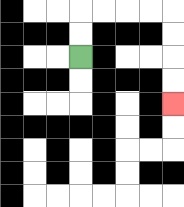{'start': '[3, 2]', 'end': '[7, 4]', 'path_directions': 'U,U,R,R,R,R,D,D,D,D', 'path_coordinates': '[[3, 2], [3, 1], [3, 0], [4, 0], [5, 0], [6, 0], [7, 0], [7, 1], [7, 2], [7, 3], [7, 4]]'}